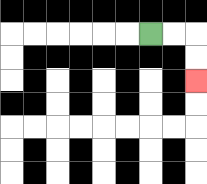{'start': '[6, 1]', 'end': '[8, 3]', 'path_directions': 'R,R,D,D', 'path_coordinates': '[[6, 1], [7, 1], [8, 1], [8, 2], [8, 3]]'}